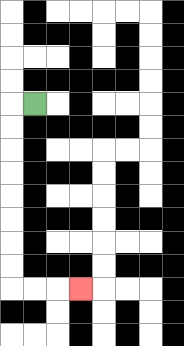{'start': '[1, 4]', 'end': '[3, 12]', 'path_directions': 'L,D,D,D,D,D,D,D,D,R,R,R', 'path_coordinates': '[[1, 4], [0, 4], [0, 5], [0, 6], [0, 7], [0, 8], [0, 9], [0, 10], [0, 11], [0, 12], [1, 12], [2, 12], [3, 12]]'}